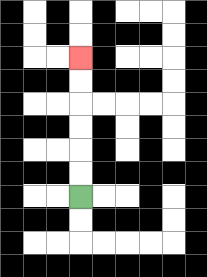{'start': '[3, 8]', 'end': '[3, 2]', 'path_directions': 'U,U,U,U,U,U', 'path_coordinates': '[[3, 8], [3, 7], [3, 6], [3, 5], [3, 4], [3, 3], [3, 2]]'}